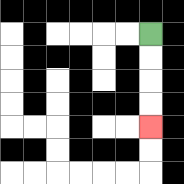{'start': '[6, 1]', 'end': '[6, 5]', 'path_directions': 'D,D,D,D', 'path_coordinates': '[[6, 1], [6, 2], [6, 3], [6, 4], [6, 5]]'}